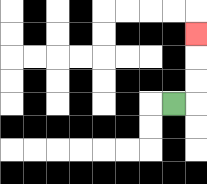{'start': '[7, 4]', 'end': '[8, 1]', 'path_directions': 'R,U,U,U', 'path_coordinates': '[[7, 4], [8, 4], [8, 3], [8, 2], [8, 1]]'}